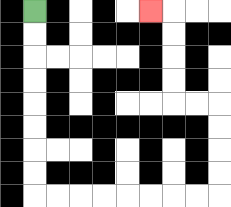{'start': '[1, 0]', 'end': '[6, 0]', 'path_directions': 'D,D,D,D,D,D,D,D,R,R,R,R,R,R,R,R,U,U,U,U,L,L,U,U,U,U,L', 'path_coordinates': '[[1, 0], [1, 1], [1, 2], [1, 3], [1, 4], [1, 5], [1, 6], [1, 7], [1, 8], [2, 8], [3, 8], [4, 8], [5, 8], [6, 8], [7, 8], [8, 8], [9, 8], [9, 7], [9, 6], [9, 5], [9, 4], [8, 4], [7, 4], [7, 3], [7, 2], [7, 1], [7, 0], [6, 0]]'}